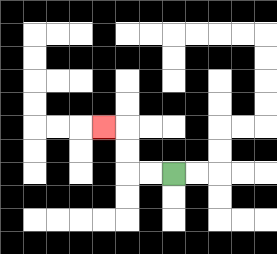{'start': '[7, 7]', 'end': '[4, 5]', 'path_directions': 'L,L,U,U,L', 'path_coordinates': '[[7, 7], [6, 7], [5, 7], [5, 6], [5, 5], [4, 5]]'}